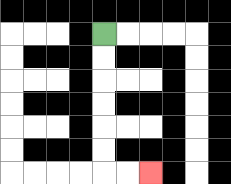{'start': '[4, 1]', 'end': '[6, 7]', 'path_directions': 'D,D,D,D,D,D,R,R', 'path_coordinates': '[[4, 1], [4, 2], [4, 3], [4, 4], [4, 5], [4, 6], [4, 7], [5, 7], [6, 7]]'}